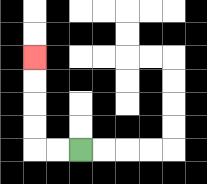{'start': '[3, 6]', 'end': '[1, 2]', 'path_directions': 'L,L,U,U,U,U', 'path_coordinates': '[[3, 6], [2, 6], [1, 6], [1, 5], [1, 4], [1, 3], [1, 2]]'}